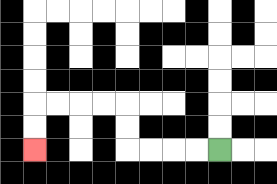{'start': '[9, 6]', 'end': '[1, 6]', 'path_directions': 'L,L,L,L,U,U,L,L,L,L,D,D', 'path_coordinates': '[[9, 6], [8, 6], [7, 6], [6, 6], [5, 6], [5, 5], [5, 4], [4, 4], [3, 4], [2, 4], [1, 4], [1, 5], [1, 6]]'}